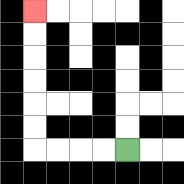{'start': '[5, 6]', 'end': '[1, 0]', 'path_directions': 'L,L,L,L,U,U,U,U,U,U', 'path_coordinates': '[[5, 6], [4, 6], [3, 6], [2, 6], [1, 6], [1, 5], [1, 4], [1, 3], [1, 2], [1, 1], [1, 0]]'}